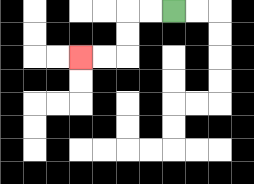{'start': '[7, 0]', 'end': '[3, 2]', 'path_directions': 'L,L,D,D,L,L', 'path_coordinates': '[[7, 0], [6, 0], [5, 0], [5, 1], [5, 2], [4, 2], [3, 2]]'}